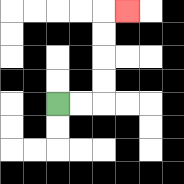{'start': '[2, 4]', 'end': '[5, 0]', 'path_directions': 'R,R,U,U,U,U,R', 'path_coordinates': '[[2, 4], [3, 4], [4, 4], [4, 3], [4, 2], [4, 1], [4, 0], [5, 0]]'}